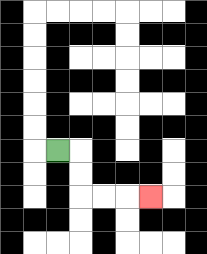{'start': '[2, 6]', 'end': '[6, 8]', 'path_directions': 'R,D,D,R,R,R', 'path_coordinates': '[[2, 6], [3, 6], [3, 7], [3, 8], [4, 8], [5, 8], [6, 8]]'}